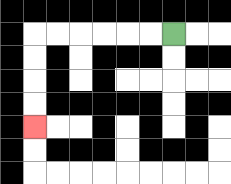{'start': '[7, 1]', 'end': '[1, 5]', 'path_directions': 'L,L,L,L,L,L,D,D,D,D', 'path_coordinates': '[[7, 1], [6, 1], [5, 1], [4, 1], [3, 1], [2, 1], [1, 1], [1, 2], [1, 3], [1, 4], [1, 5]]'}